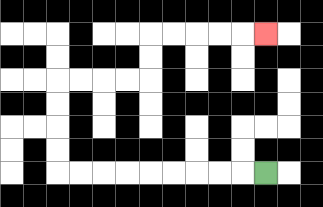{'start': '[11, 7]', 'end': '[11, 1]', 'path_directions': 'L,L,L,L,L,L,L,L,L,U,U,U,U,R,R,R,R,U,U,R,R,R,R,R', 'path_coordinates': '[[11, 7], [10, 7], [9, 7], [8, 7], [7, 7], [6, 7], [5, 7], [4, 7], [3, 7], [2, 7], [2, 6], [2, 5], [2, 4], [2, 3], [3, 3], [4, 3], [5, 3], [6, 3], [6, 2], [6, 1], [7, 1], [8, 1], [9, 1], [10, 1], [11, 1]]'}